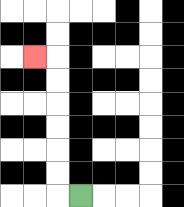{'start': '[3, 8]', 'end': '[1, 2]', 'path_directions': 'L,U,U,U,U,U,U,L', 'path_coordinates': '[[3, 8], [2, 8], [2, 7], [2, 6], [2, 5], [2, 4], [2, 3], [2, 2], [1, 2]]'}